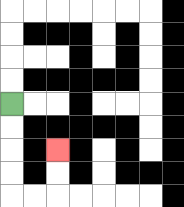{'start': '[0, 4]', 'end': '[2, 6]', 'path_directions': 'D,D,D,D,R,R,U,U', 'path_coordinates': '[[0, 4], [0, 5], [0, 6], [0, 7], [0, 8], [1, 8], [2, 8], [2, 7], [2, 6]]'}